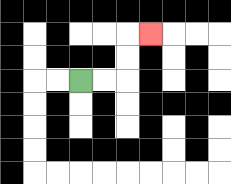{'start': '[3, 3]', 'end': '[6, 1]', 'path_directions': 'R,R,U,U,R', 'path_coordinates': '[[3, 3], [4, 3], [5, 3], [5, 2], [5, 1], [6, 1]]'}